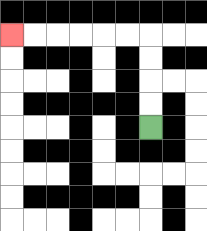{'start': '[6, 5]', 'end': '[0, 1]', 'path_directions': 'U,U,U,U,L,L,L,L,L,L', 'path_coordinates': '[[6, 5], [6, 4], [6, 3], [6, 2], [6, 1], [5, 1], [4, 1], [3, 1], [2, 1], [1, 1], [0, 1]]'}